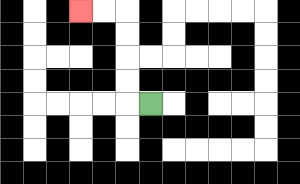{'start': '[6, 4]', 'end': '[3, 0]', 'path_directions': 'L,U,U,U,U,L,L', 'path_coordinates': '[[6, 4], [5, 4], [5, 3], [5, 2], [5, 1], [5, 0], [4, 0], [3, 0]]'}